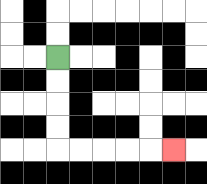{'start': '[2, 2]', 'end': '[7, 6]', 'path_directions': 'D,D,D,D,R,R,R,R,R', 'path_coordinates': '[[2, 2], [2, 3], [2, 4], [2, 5], [2, 6], [3, 6], [4, 6], [5, 6], [6, 6], [7, 6]]'}